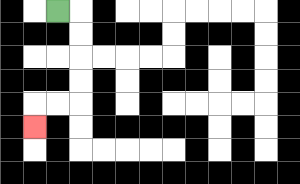{'start': '[2, 0]', 'end': '[1, 5]', 'path_directions': 'R,D,D,D,D,L,L,D', 'path_coordinates': '[[2, 0], [3, 0], [3, 1], [3, 2], [3, 3], [3, 4], [2, 4], [1, 4], [1, 5]]'}